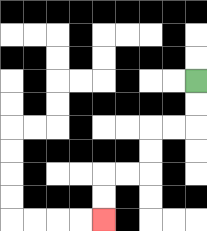{'start': '[8, 3]', 'end': '[4, 9]', 'path_directions': 'D,D,L,L,D,D,L,L,D,D', 'path_coordinates': '[[8, 3], [8, 4], [8, 5], [7, 5], [6, 5], [6, 6], [6, 7], [5, 7], [4, 7], [4, 8], [4, 9]]'}